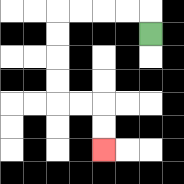{'start': '[6, 1]', 'end': '[4, 6]', 'path_directions': 'U,L,L,L,L,D,D,D,D,R,R,D,D', 'path_coordinates': '[[6, 1], [6, 0], [5, 0], [4, 0], [3, 0], [2, 0], [2, 1], [2, 2], [2, 3], [2, 4], [3, 4], [4, 4], [4, 5], [4, 6]]'}